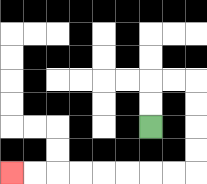{'start': '[6, 5]', 'end': '[0, 7]', 'path_directions': 'U,U,R,R,D,D,D,D,L,L,L,L,L,L,L,L', 'path_coordinates': '[[6, 5], [6, 4], [6, 3], [7, 3], [8, 3], [8, 4], [8, 5], [8, 6], [8, 7], [7, 7], [6, 7], [5, 7], [4, 7], [3, 7], [2, 7], [1, 7], [0, 7]]'}